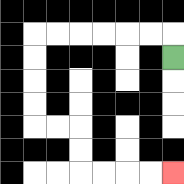{'start': '[7, 2]', 'end': '[7, 7]', 'path_directions': 'U,L,L,L,L,L,L,D,D,D,D,R,R,D,D,R,R,R,R', 'path_coordinates': '[[7, 2], [7, 1], [6, 1], [5, 1], [4, 1], [3, 1], [2, 1], [1, 1], [1, 2], [1, 3], [1, 4], [1, 5], [2, 5], [3, 5], [3, 6], [3, 7], [4, 7], [5, 7], [6, 7], [7, 7]]'}